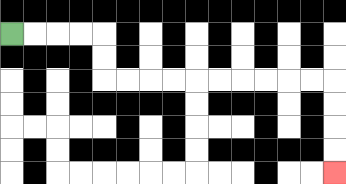{'start': '[0, 1]', 'end': '[14, 7]', 'path_directions': 'R,R,R,R,D,D,R,R,R,R,R,R,R,R,R,R,D,D,D,D', 'path_coordinates': '[[0, 1], [1, 1], [2, 1], [3, 1], [4, 1], [4, 2], [4, 3], [5, 3], [6, 3], [7, 3], [8, 3], [9, 3], [10, 3], [11, 3], [12, 3], [13, 3], [14, 3], [14, 4], [14, 5], [14, 6], [14, 7]]'}